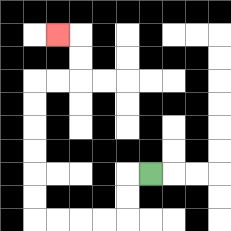{'start': '[6, 7]', 'end': '[2, 1]', 'path_directions': 'L,D,D,L,L,L,L,U,U,U,U,U,U,R,R,U,U,L', 'path_coordinates': '[[6, 7], [5, 7], [5, 8], [5, 9], [4, 9], [3, 9], [2, 9], [1, 9], [1, 8], [1, 7], [1, 6], [1, 5], [1, 4], [1, 3], [2, 3], [3, 3], [3, 2], [3, 1], [2, 1]]'}